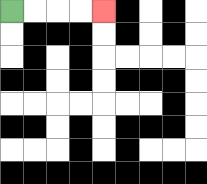{'start': '[0, 0]', 'end': '[4, 0]', 'path_directions': 'R,R,R,R', 'path_coordinates': '[[0, 0], [1, 0], [2, 0], [3, 0], [4, 0]]'}